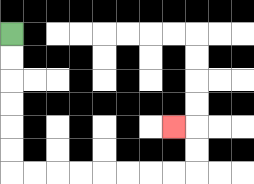{'start': '[0, 1]', 'end': '[7, 5]', 'path_directions': 'D,D,D,D,D,D,R,R,R,R,R,R,R,R,U,U,L', 'path_coordinates': '[[0, 1], [0, 2], [0, 3], [0, 4], [0, 5], [0, 6], [0, 7], [1, 7], [2, 7], [3, 7], [4, 7], [5, 7], [6, 7], [7, 7], [8, 7], [8, 6], [8, 5], [7, 5]]'}